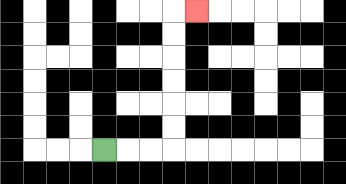{'start': '[4, 6]', 'end': '[8, 0]', 'path_directions': 'R,R,R,U,U,U,U,U,U,R', 'path_coordinates': '[[4, 6], [5, 6], [6, 6], [7, 6], [7, 5], [7, 4], [7, 3], [7, 2], [7, 1], [7, 0], [8, 0]]'}